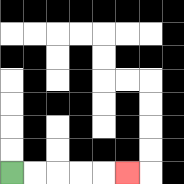{'start': '[0, 7]', 'end': '[5, 7]', 'path_directions': 'R,R,R,R,R', 'path_coordinates': '[[0, 7], [1, 7], [2, 7], [3, 7], [4, 7], [5, 7]]'}